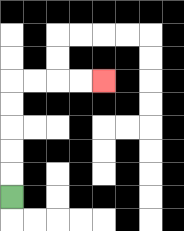{'start': '[0, 8]', 'end': '[4, 3]', 'path_directions': 'U,U,U,U,U,R,R,R,R', 'path_coordinates': '[[0, 8], [0, 7], [0, 6], [0, 5], [0, 4], [0, 3], [1, 3], [2, 3], [3, 3], [4, 3]]'}